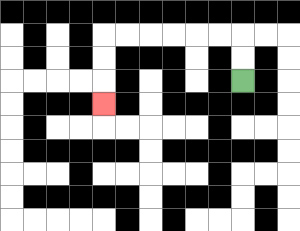{'start': '[10, 3]', 'end': '[4, 4]', 'path_directions': 'U,U,L,L,L,L,L,L,D,D,D', 'path_coordinates': '[[10, 3], [10, 2], [10, 1], [9, 1], [8, 1], [7, 1], [6, 1], [5, 1], [4, 1], [4, 2], [4, 3], [4, 4]]'}